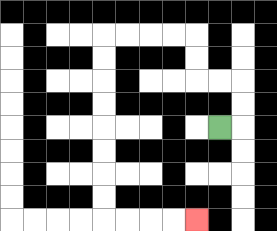{'start': '[9, 5]', 'end': '[8, 9]', 'path_directions': 'R,U,U,L,L,U,U,L,L,L,L,D,D,D,D,D,D,D,D,R,R,R,R', 'path_coordinates': '[[9, 5], [10, 5], [10, 4], [10, 3], [9, 3], [8, 3], [8, 2], [8, 1], [7, 1], [6, 1], [5, 1], [4, 1], [4, 2], [4, 3], [4, 4], [4, 5], [4, 6], [4, 7], [4, 8], [4, 9], [5, 9], [6, 9], [7, 9], [8, 9]]'}